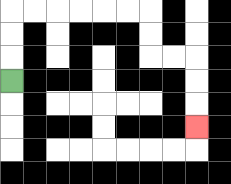{'start': '[0, 3]', 'end': '[8, 5]', 'path_directions': 'U,U,U,R,R,R,R,R,R,D,D,R,R,D,D,D', 'path_coordinates': '[[0, 3], [0, 2], [0, 1], [0, 0], [1, 0], [2, 0], [3, 0], [4, 0], [5, 0], [6, 0], [6, 1], [6, 2], [7, 2], [8, 2], [8, 3], [8, 4], [8, 5]]'}